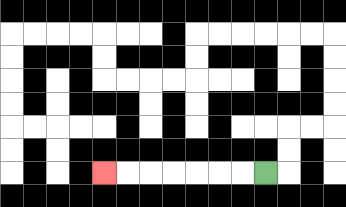{'start': '[11, 7]', 'end': '[4, 7]', 'path_directions': 'L,L,L,L,L,L,L', 'path_coordinates': '[[11, 7], [10, 7], [9, 7], [8, 7], [7, 7], [6, 7], [5, 7], [4, 7]]'}